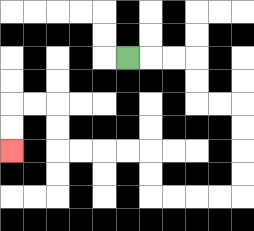{'start': '[5, 2]', 'end': '[0, 6]', 'path_directions': 'R,R,R,D,D,R,R,D,D,D,D,L,L,L,L,U,U,L,L,L,L,U,U,L,L,D,D', 'path_coordinates': '[[5, 2], [6, 2], [7, 2], [8, 2], [8, 3], [8, 4], [9, 4], [10, 4], [10, 5], [10, 6], [10, 7], [10, 8], [9, 8], [8, 8], [7, 8], [6, 8], [6, 7], [6, 6], [5, 6], [4, 6], [3, 6], [2, 6], [2, 5], [2, 4], [1, 4], [0, 4], [0, 5], [0, 6]]'}